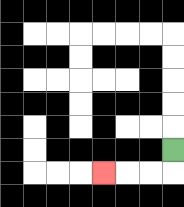{'start': '[7, 6]', 'end': '[4, 7]', 'path_directions': 'D,L,L,L', 'path_coordinates': '[[7, 6], [7, 7], [6, 7], [5, 7], [4, 7]]'}